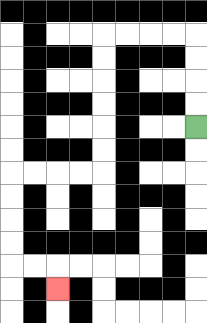{'start': '[8, 5]', 'end': '[2, 12]', 'path_directions': 'U,U,U,U,L,L,L,L,D,D,D,D,D,D,L,L,L,L,D,D,D,D,R,R,D', 'path_coordinates': '[[8, 5], [8, 4], [8, 3], [8, 2], [8, 1], [7, 1], [6, 1], [5, 1], [4, 1], [4, 2], [4, 3], [4, 4], [4, 5], [4, 6], [4, 7], [3, 7], [2, 7], [1, 7], [0, 7], [0, 8], [0, 9], [0, 10], [0, 11], [1, 11], [2, 11], [2, 12]]'}